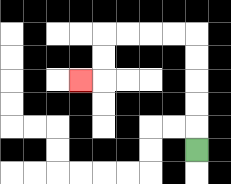{'start': '[8, 6]', 'end': '[3, 3]', 'path_directions': 'U,U,U,U,U,L,L,L,L,D,D,L', 'path_coordinates': '[[8, 6], [8, 5], [8, 4], [8, 3], [8, 2], [8, 1], [7, 1], [6, 1], [5, 1], [4, 1], [4, 2], [4, 3], [3, 3]]'}